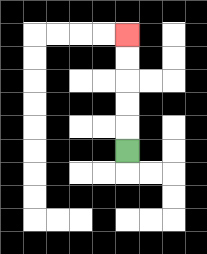{'start': '[5, 6]', 'end': '[5, 1]', 'path_directions': 'U,U,U,U,U', 'path_coordinates': '[[5, 6], [5, 5], [5, 4], [5, 3], [5, 2], [5, 1]]'}